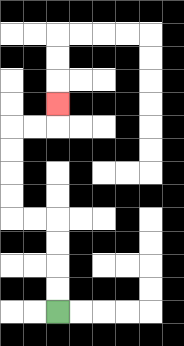{'start': '[2, 13]', 'end': '[2, 4]', 'path_directions': 'U,U,U,U,L,L,U,U,U,U,R,R,U', 'path_coordinates': '[[2, 13], [2, 12], [2, 11], [2, 10], [2, 9], [1, 9], [0, 9], [0, 8], [0, 7], [0, 6], [0, 5], [1, 5], [2, 5], [2, 4]]'}